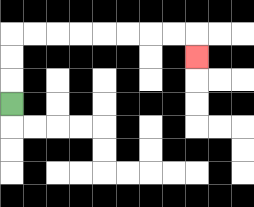{'start': '[0, 4]', 'end': '[8, 2]', 'path_directions': 'U,U,U,R,R,R,R,R,R,R,R,D', 'path_coordinates': '[[0, 4], [0, 3], [0, 2], [0, 1], [1, 1], [2, 1], [3, 1], [4, 1], [5, 1], [6, 1], [7, 1], [8, 1], [8, 2]]'}